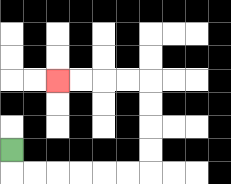{'start': '[0, 6]', 'end': '[2, 3]', 'path_directions': 'D,R,R,R,R,R,R,U,U,U,U,L,L,L,L', 'path_coordinates': '[[0, 6], [0, 7], [1, 7], [2, 7], [3, 7], [4, 7], [5, 7], [6, 7], [6, 6], [6, 5], [6, 4], [6, 3], [5, 3], [4, 3], [3, 3], [2, 3]]'}